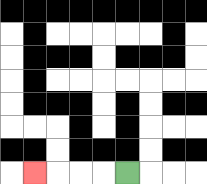{'start': '[5, 7]', 'end': '[1, 7]', 'path_directions': 'L,L,L,L', 'path_coordinates': '[[5, 7], [4, 7], [3, 7], [2, 7], [1, 7]]'}